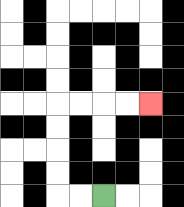{'start': '[4, 8]', 'end': '[6, 4]', 'path_directions': 'L,L,U,U,U,U,R,R,R,R', 'path_coordinates': '[[4, 8], [3, 8], [2, 8], [2, 7], [2, 6], [2, 5], [2, 4], [3, 4], [4, 4], [5, 4], [6, 4]]'}